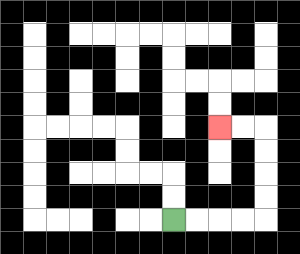{'start': '[7, 9]', 'end': '[9, 5]', 'path_directions': 'R,R,R,R,U,U,U,U,L,L', 'path_coordinates': '[[7, 9], [8, 9], [9, 9], [10, 9], [11, 9], [11, 8], [11, 7], [11, 6], [11, 5], [10, 5], [9, 5]]'}